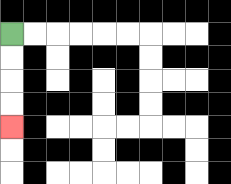{'start': '[0, 1]', 'end': '[0, 5]', 'path_directions': 'D,D,D,D', 'path_coordinates': '[[0, 1], [0, 2], [0, 3], [0, 4], [0, 5]]'}